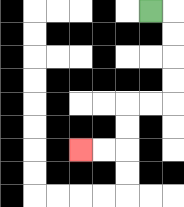{'start': '[6, 0]', 'end': '[3, 6]', 'path_directions': 'R,D,D,D,D,L,L,D,D,L,L', 'path_coordinates': '[[6, 0], [7, 0], [7, 1], [7, 2], [7, 3], [7, 4], [6, 4], [5, 4], [5, 5], [5, 6], [4, 6], [3, 6]]'}